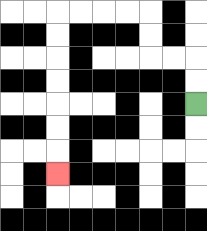{'start': '[8, 4]', 'end': '[2, 7]', 'path_directions': 'U,U,L,L,U,U,L,L,L,L,D,D,D,D,D,D,D', 'path_coordinates': '[[8, 4], [8, 3], [8, 2], [7, 2], [6, 2], [6, 1], [6, 0], [5, 0], [4, 0], [3, 0], [2, 0], [2, 1], [2, 2], [2, 3], [2, 4], [2, 5], [2, 6], [2, 7]]'}